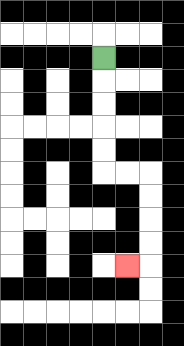{'start': '[4, 2]', 'end': '[5, 11]', 'path_directions': 'D,D,D,D,D,R,R,D,D,D,D,L', 'path_coordinates': '[[4, 2], [4, 3], [4, 4], [4, 5], [4, 6], [4, 7], [5, 7], [6, 7], [6, 8], [6, 9], [6, 10], [6, 11], [5, 11]]'}